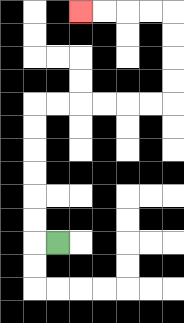{'start': '[2, 10]', 'end': '[3, 0]', 'path_directions': 'L,U,U,U,U,U,U,R,R,R,R,R,R,U,U,U,U,L,L,L,L', 'path_coordinates': '[[2, 10], [1, 10], [1, 9], [1, 8], [1, 7], [1, 6], [1, 5], [1, 4], [2, 4], [3, 4], [4, 4], [5, 4], [6, 4], [7, 4], [7, 3], [7, 2], [7, 1], [7, 0], [6, 0], [5, 0], [4, 0], [3, 0]]'}